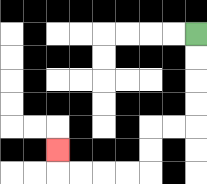{'start': '[8, 1]', 'end': '[2, 6]', 'path_directions': 'D,D,D,D,L,L,D,D,L,L,L,L,U', 'path_coordinates': '[[8, 1], [8, 2], [8, 3], [8, 4], [8, 5], [7, 5], [6, 5], [6, 6], [6, 7], [5, 7], [4, 7], [3, 7], [2, 7], [2, 6]]'}